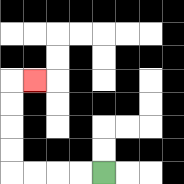{'start': '[4, 7]', 'end': '[1, 3]', 'path_directions': 'L,L,L,L,U,U,U,U,R', 'path_coordinates': '[[4, 7], [3, 7], [2, 7], [1, 7], [0, 7], [0, 6], [0, 5], [0, 4], [0, 3], [1, 3]]'}